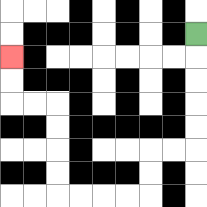{'start': '[8, 1]', 'end': '[0, 2]', 'path_directions': 'D,D,D,D,D,L,L,D,D,L,L,L,L,U,U,U,U,L,L,U,U', 'path_coordinates': '[[8, 1], [8, 2], [8, 3], [8, 4], [8, 5], [8, 6], [7, 6], [6, 6], [6, 7], [6, 8], [5, 8], [4, 8], [3, 8], [2, 8], [2, 7], [2, 6], [2, 5], [2, 4], [1, 4], [0, 4], [0, 3], [0, 2]]'}